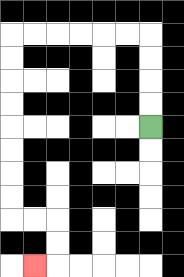{'start': '[6, 5]', 'end': '[1, 11]', 'path_directions': 'U,U,U,U,L,L,L,L,L,L,D,D,D,D,D,D,D,D,R,R,D,D,L', 'path_coordinates': '[[6, 5], [6, 4], [6, 3], [6, 2], [6, 1], [5, 1], [4, 1], [3, 1], [2, 1], [1, 1], [0, 1], [0, 2], [0, 3], [0, 4], [0, 5], [0, 6], [0, 7], [0, 8], [0, 9], [1, 9], [2, 9], [2, 10], [2, 11], [1, 11]]'}